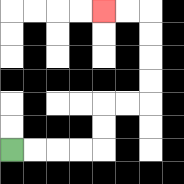{'start': '[0, 6]', 'end': '[4, 0]', 'path_directions': 'R,R,R,R,U,U,R,R,U,U,U,U,L,L', 'path_coordinates': '[[0, 6], [1, 6], [2, 6], [3, 6], [4, 6], [4, 5], [4, 4], [5, 4], [6, 4], [6, 3], [6, 2], [6, 1], [6, 0], [5, 0], [4, 0]]'}